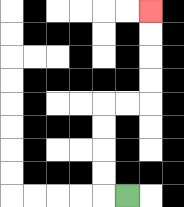{'start': '[5, 8]', 'end': '[6, 0]', 'path_directions': 'L,U,U,U,U,R,R,U,U,U,U', 'path_coordinates': '[[5, 8], [4, 8], [4, 7], [4, 6], [4, 5], [4, 4], [5, 4], [6, 4], [6, 3], [6, 2], [6, 1], [6, 0]]'}